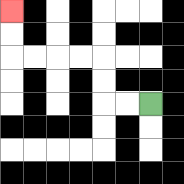{'start': '[6, 4]', 'end': '[0, 0]', 'path_directions': 'L,L,U,U,L,L,L,L,U,U', 'path_coordinates': '[[6, 4], [5, 4], [4, 4], [4, 3], [4, 2], [3, 2], [2, 2], [1, 2], [0, 2], [0, 1], [0, 0]]'}